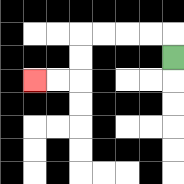{'start': '[7, 2]', 'end': '[1, 3]', 'path_directions': 'U,L,L,L,L,D,D,L,L', 'path_coordinates': '[[7, 2], [7, 1], [6, 1], [5, 1], [4, 1], [3, 1], [3, 2], [3, 3], [2, 3], [1, 3]]'}